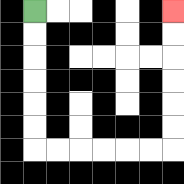{'start': '[1, 0]', 'end': '[7, 0]', 'path_directions': 'D,D,D,D,D,D,R,R,R,R,R,R,U,U,U,U,U,U', 'path_coordinates': '[[1, 0], [1, 1], [1, 2], [1, 3], [1, 4], [1, 5], [1, 6], [2, 6], [3, 6], [4, 6], [5, 6], [6, 6], [7, 6], [7, 5], [7, 4], [7, 3], [7, 2], [7, 1], [7, 0]]'}